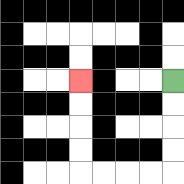{'start': '[7, 3]', 'end': '[3, 3]', 'path_directions': 'D,D,D,D,L,L,L,L,U,U,U,U', 'path_coordinates': '[[7, 3], [7, 4], [7, 5], [7, 6], [7, 7], [6, 7], [5, 7], [4, 7], [3, 7], [3, 6], [3, 5], [3, 4], [3, 3]]'}